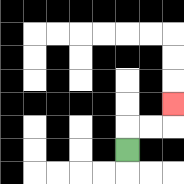{'start': '[5, 6]', 'end': '[7, 4]', 'path_directions': 'U,R,R,U', 'path_coordinates': '[[5, 6], [5, 5], [6, 5], [7, 5], [7, 4]]'}